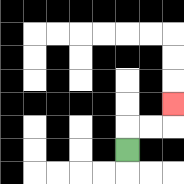{'start': '[5, 6]', 'end': '[7, 4]', 'path_directions': 'U,R,R,U', 'path_coordinates': '[[5, 6], [5, 5], [6, 5], [7, 5], [7, 4]]'}